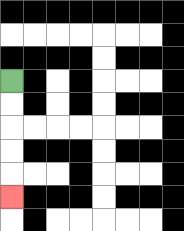{'start': '[0, 3]', 'end': '[0, 8]', 'path_directions': 'D,D,D,D,D', 'path_coordinates': '[[0, 3], [0, 4], [0, 5], [0, 6], [0, 7], [0, 8]]'}